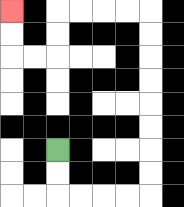{'start': '[2, 6]', 'end': '[0, 0]', 'path_directions': 'D,D,R,R,R,R,U,U,U,U,U,U,U,U,L,L,L,L,D,D,L,L,U,U', 'path_coordinates': '[[2, 6], [2, 7], [2, 8], [3, 8], [4, 8], [5, 8], [6, 8], [6, 7], [6, 6], [6, 5], [6, 4], [6, 3], [6, 2], [6, 1], [6, 0], [5, 0], [4, 0], [3, 0], [2, 0], [2, 1], [2, 2], [1, 2], [0, 2], [0, 1], [0, 0]]'}